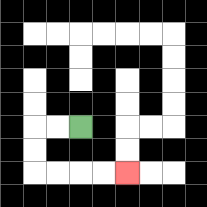{'start': '[3, 5]', 'end': '[5, 7]', 'path_directions': 'L,L,D,D,R,R,R,R', 'path_coordinates': '[[3, 5], [2, 5], [1, 5], [1, 6], [1, 7], [2, 7], [3, 7], [4, 7], [5, 7]]'}